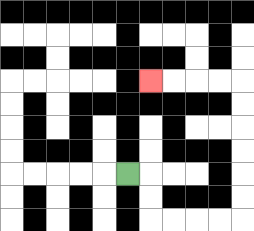{'start': '[5, 7]', 'end': '[6, 3]', 'path_directions': 'R,D,D,R,R,R,R,U,U,U,U,U,U,L,L,L,L', 'path_coordinates': '[[5, 7], [6, 7], [6, 8], [6, 9], [7, 9], [8, 9], [9, 9], [10, 9], [10, 8], [10, 7], [10, 6], [10, 5], [10, 4], [10, 3], [9, 3], [8, 3], [7, 3], [6, 3]]'}